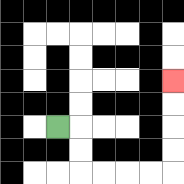{'start': '[2, 5]', 'end': '[7, 3]', 'path_directions': 'R,D,D,R,R,R,R,U,U,U,U', 'path_coordinates': '[[2, 5], [3, 5], [3, 6], [3, 7], [4, 7], [5, 7], [6, 7], [7, 7], [7, 6], [7, 5], [7, 4], [7, 3]]'}